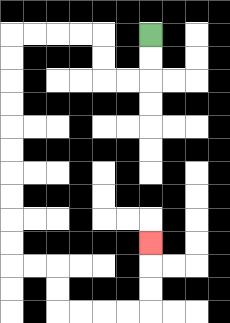{'start': '[6, 1]', 'end': '[6, 10]', 'path_directions': 'D,D,L,L,U,U,L,L,L,L,D,D,D,D,D,D,D,D,D,D,R,R,D,D,R,R,R,R,U,U,U', 'path_coordinates': '[[6, 1], [6, 2], [6, 3], [5, 3], [4, 3], [4, 2], [4, 1], [3, 1], [2, 1], [1, 1], [0, 1], [0, 2], [0, 3], [0, 4], [0, 5], [0, 6], [0, 7], [0, 8], [0, 9], [0, 10], [0, 11], [1, 11], [2, 11], [2, 12], [2, 13], [3, 13], [4, 13], [5, 13], [6, 13], [6, 12], [6, 11], [6, 10]]'}